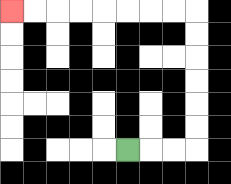{'start': '[5, 6]', 'end': '[0, 0]', 'path_directions': 'R,R,R,U,U,U,U,U,U,L,L,L,L,L,L,L,L', 'path_coordinates': '[[5, 6], [6, 6], [7, 6], [8, 6], [8, 5], [8, 4], [8, 3], [8, 2], [8, 1], [8, 0], [7, 0], [6, 0], [5, 0], [4, 0], [3, 0], [2, 0], [1, 0], [0, 0]]'}